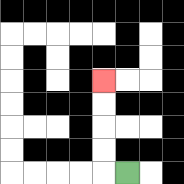{'start': '[5, 7]', 'end': '[4, 3]', 'path_directions': 'L,U,U,U,U', 'path_coordinates': '[[5, 7], [4, 7], [4, 6], [4, 5], [4, 4], [4, 3]]'}